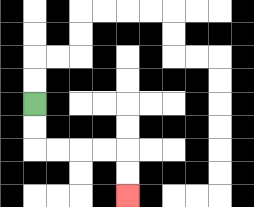{'start': '[1, 4]', 'end': '[5, 8]', 'path_directions': 'D,D,R,R,R,R,D,D', 'path_coordinates': '[[1, 4], [1, 5], [1, 6], [2, 6], [3, 6], [4, 6], [5, 6], [5, 7], [5, 8]]'}